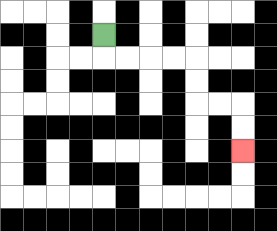{'start': '[4, 1]', 'end': '[10, 6]', 'path_directions': 'D,R,R,R,R,D,D,R,R,D,D', 'path_coordinates': '[[4, 1], [4, 2], [5, 2], [6, 2], [7, 2], [8, 2], [8, 3], [8, 4], [9, 4], [10, 4], [10, 5], [10, 6]]'}